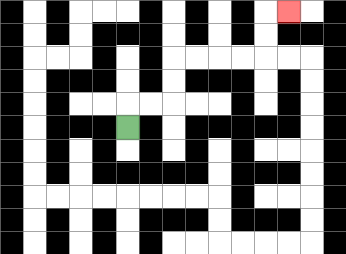{'start': '[5, 5]', 'end': '[12, 0]', 'path_directions': 'U,R,R,U,U,R,R,R,R,U,U,R', 'path_coordinates': '[[5, 5], [5, 4], [6, 4], [7, 4], [7, 3], [7, 2], [8, 2], [9, 2], [10, 2], [11, 2], [11, 1], [11, 0], [12, 0]]'}